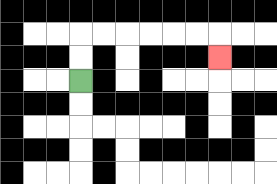{'start': '[3, 3]', 'end': '[9, 2]', 'path_directions': 'U,U,R,R,R,R,R,R,D', 'path_coordinates': '[[3, 3], [3, 2], [3, 1], [4, 1], [5, 1], [6, 1], [7, 1], [8, 1], [9, 1], [9, 2]]'}